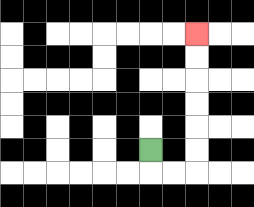{'start': '[6, 6]', 'end': '[8, 1]', 'path_directions': 'D,R,R,U,U,U,U,U,U', 'path_coordinates': '[[6, 6], [6, 7], [7, 7], [8, 7], [8, 6], [8, 5], [8, 4], [8, 3], [8, 2], [8, 1]]'}